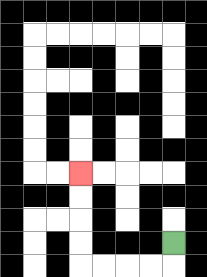{'start': '[7, 10]', 'end': '[3, 7]', 'path_directions': 'D,L,L,L,L,U,U,U,U', 'path_coordinates': '[[7, 10], [7, 11], [6, 11], [5, 11], [4, 11], [3, 11], [3, 10], [3, 9], [3, 8], [3, 7]]'}